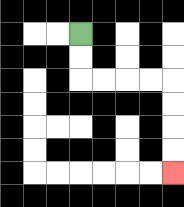{'start': '[3, 1]', 'end': '[7, 7]', 'path_directions': 'D,D,R,R,R,R,D,D,D,D', 'path_coordinates': '[[3, 1], [3, 2], [3, 3], [4, 3], [5, 3], [6, 3], [7, 3], [7, 4], [7, 5], [7, 6], [7, 7]]'}